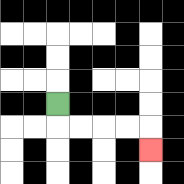{'start': '[2, 4]', 'end': '[6, 6]', 'path_directions': 'D,R,R,R,R,D', 'path_coordinates': '[[2, 4], [2, 5], [3, 5], [4, 5], [5, 5], [6, 5], [6, 6]]'}